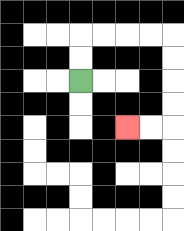{'start': '[3, 3]', 'end': '[5, 5]', 'path_directions': 'U,U,R,R,R,R,D,D,D,D,L,L', 'path_coordinates': '[[3, 3], [3, 2], [3, 1], [4, 1], [5, 1], [6, 1], [7, 1], [7, 2], [7, 3], [7, 4], [7, 5], [6, 5], [5, 5]]'}